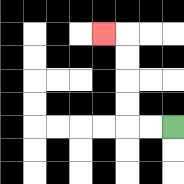{'start': '[7, 5]', 'end': '[4, 1]', 'path_directions': 'L,L,U,U,U,U,L', 'path_coordinates': '[[7, 5], [6, 5], [5, 5], [5, 4], [5, 3], [5, 2], [5, 1], [4, 1]]'}